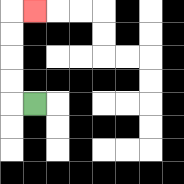{'start': '[1, 4]', 'end': '[1, 0]', 'path_directions': 'L,U,U,U,U,R', 'path_coordinates': '[[1, 4], [0, 4], [0, 3], [0, 2], [0, 1], [0, 0], [1, 0]]'}